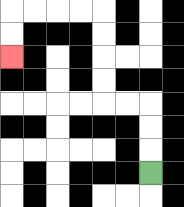{'start': '[6, 7]', 'end': '[0, 2]', 'path_directions': 'U,U,U,L,L,U,U,U,U,L,L,L,L,D,D', 'path_coordinates': '[[6, 7], [6, 6], [6, 5], [6, 4], [5, 4], [4, 4], [4, 3], [4, 2], [4, 1], [4, 0], [3, 0], [2, 0], [1, 0], [0, 0], [0, 1], [0, 2]]'}